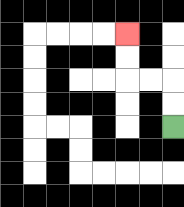{'start': '[7, 5]', 'end': '[5, 1]', 'path_directions': 'U,U,L,L,U,U', 'path_coordinates': '[[7, 5], [7, 4], [7, 3], [6, 3], [5, 3], [5, 2], [5, 1]]'}